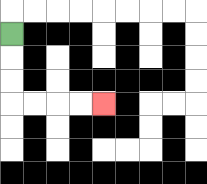{'start': '[0, 1]', 'end': '[4, 4]', 'path_directions': 'D,D,D,R,R,R,R', 'path_coordinates': '[[0, 1], [0, 2], [0, 3], [0, 4], [1, 4], [2, 4], [3, 4], [4, 4]]'}